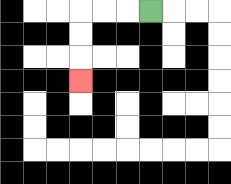{'start': '[6, 0]', 'end': '[3, 3]', 'path_directions': 'L,L,L,D,D,D', 'path_coordinates': '[[6, 0], [5, 0], [4, 0], [3, 0], [3, 1], [3, 2], [3, 3]]'}